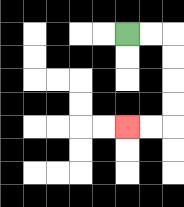{'start': '[5, 1]', 'end': '[5, 5]', 'path_directions': 'R,R,D,D,D,D,L,L', 'path_coordinates': '[[5, 1], [6, 1], [7, 1], [7, 2], [7, 3], [7, 4], [7, 5], [6, 5], [5, 5]]'}